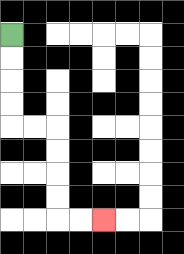{'start': '[0, 1]', 'end': '[4, 9]', 'path_directions': 'D,D,D,D,R,R,D,D,D,D,R,R', 'path_coordinates': '[[0, 1], [0, 2], [0, 3], [0, 4], [0, 5], [1, 5], [2, 5], [2, 6], [2, 7], [2, 8], [2, 9], [3, 9], [4, 9]]'}